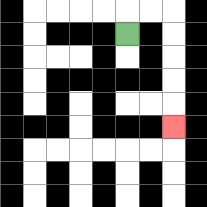{'start': '[5, 1]', 'end': '[7, 5]', 'path_directions': 'U,R,R,D,D,D,D,D', 'path_coordinates': '[[5, 1], [5, 0], [6, 0], [7, 0], [7, 1], [7, 2], [7, 3], [7, 4], [7, 5]]'}